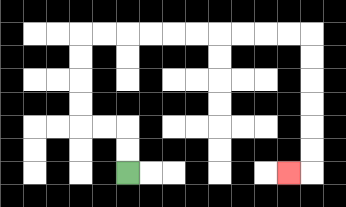{'start': '[5, 7]', 'end': '[12, 7]', 'path_directions': 'U,U,L,L,U,U,U,U,R,R,R,R,R,R,R,R,R,R,D,D,D,D,D,D,L', 'path_coordinates': '[[5, 7], [5, 6], [5, 5], [4, 5], [3, 5], [3, 4], [3, 3], [3, 2], [3, 1], [4, 1], [5, 1], [6, 1], [7, 1], [8, 1], [9, 1], [10, 1], [11, 1], [12, 1], [13, 1], [13, 2], [13, 3], [13, 4], [13, 5], [13, 6], [13, 7], [12, 7]]'}